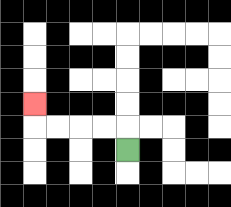{'start': '[5, 6]', 'end': '[1, 4]', 'path_directions': 'U,L,L,L,L,U', 'path_coordinates': '[[5, 6], [5, 5], [4, 5], [3, 5], [2, 5], [1, 5], [1, 4]]'}